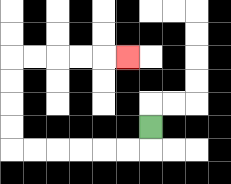{'start': '[6, 5]', 'end': '[5, 2]', 'path_directions': 'D,L,L,L,L,L,L,U,U,U,U,R,R,R,R,R', 'path_coordinates': '[[6, 5], [6, 6], [5, 6], [4, 6], [3, 6], [2, 6], [1, 6], [0, 6], [0, 5], [0, 4], [0, 3], [0, 2], [1, 2], [2, 2], [3, 2], [4, 2], [5, 2]]'}